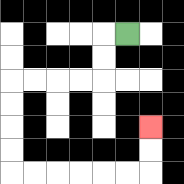{'start': '[5, 1]', 'end': '[6, 5]', 'path_directions': 'L,D,D,L,L,L,L,D,D,D,D,R,R,R,R,R,R,U,U', 'path_coordinates': '[[5, 1], [4, 1], [4, 2], [4, 3], [3, 3], [2, 3], [1, 3], [0, 3], [0, 4], [0, 5], [0, 6], [0, 7], [1, 7], [2, 7], [3, 7], [4, 7], [5, 7], [6, 7], [6, 6], [6, 5]]'}